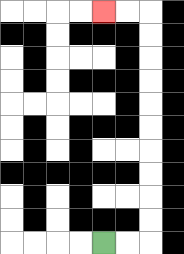{'start': '[4, 10]', 'end': '[4, 0]', 'path_directions': 'R,R,U,U,U,U,U,U,U,U,U,U,L,L', 'path_coordinates': '[[4, 10], [5, 10], [6, 10], [6, 9], [6, 8], [6, 7], [6, 6], [6, 5], [6, 4], [6, 3], [6, 2], [6, 1], [6, 0], [5, 0], [4, 0]]'}